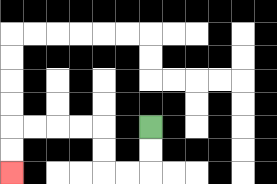{'start': '[6, 5]', 'end': '[0, 7]', 'path_directions': 'D,D,L,L,U,U,L,L,L,L,D,D', 'path_coordinates': '[[6, 5], [6, 6], [6, 7], [5, 7], [4, 7], [4, 6], [4, 5], [3, 5], [2, 5], [1, 5], [0, 5], [0, 6], [0, 7]]'}